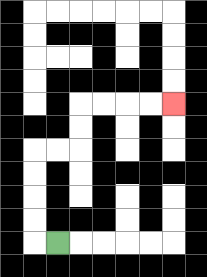{'start': '[2, 10]', 'end': '[7, 4]', 'path_directions': 'L,U,U,U,U,R,R,U,U,R,R,R,R', 'path_coordinates': '[[2, 10], [1, 10], [1, 9], [1, 8], [1, 7], [1, 6], [2, 6], [3, 6], [3, 5], [3, 4], [4, 4], [5, 4], [6, 4], [7, 4]]'}